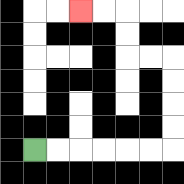{'start': '[1, 6]', 'end': '[3, 0]', 'path_directions': 'R,R,R,R,R,R,U,U,U,U,L,L,U,U,L,L', 'path_coordinates': '[[1, 6], [2, 6], [3, 6], [4, 6], [5, 6], [6, 6], [7, 6], [7, 5], [7, 4], [7, 3], [7, 2], [6, 2], [5, 2], [5, 1], [5, 0], [4, 0], [3, 0]]'}